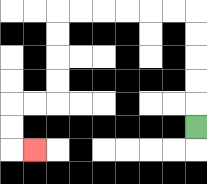{'start': '[8, 5]', 'end': '[1, 6]', 'path_directions': 'U,U,U,U,U,L,L,L,L,L,L,D,D,D,D,L,L,D,D,R', 'path_coordinates': '[[8, 5], [8, 4], [8, 3], [8, 2], [8, 1], [8, 0], [7, 0], [6, 0], [5, 0], [4, 0], [3, 0], [2, 0], [2, 1], [2, 2], [2, 3], [2, 4], [1, 4], [0, 4], [0, 5], [0, 6], [1, 6]]'}